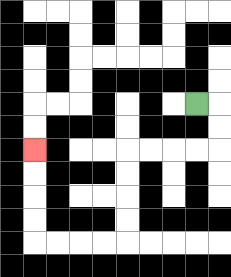{'start': '[8, 4]', 'end': '[1, 6]', 'path_directions': 'R,D,D,L,L,L,L,D,D,D,D,L,L,L,L,U,U,U,U', 'path_coordinates': '[[8, 4], [9, 4], [9, 5], [9, 6], [8, 6], [7, 6], [6, 6], [5, 6], [5, 7], [5, 8], [5, 9], [5, 10], [4, 10], [3, 10], [2, 10], [1, 10], [1, 9], [1, 8], [1, 7], [1, 6]]'}